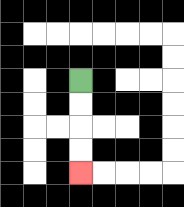{'start': '[3, 3]', 'end': '[3, 7]', 'path_directions': 'D,D,D,D', 'path_coordinates': '[[3, 3], [3, 4], [3, 5], [3, 6], [3, 7]]'}